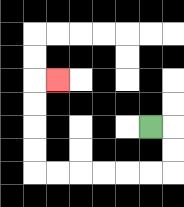{'start': '[6, 5]', 'end': '[2, 3]', 'path_directions': 'R,D,D,L,L,L,L,L,L,U,U,U,U,R', 'path_coordinates': '[[6, 5], [7, 5], [7, 6], [7, 7], [6, 7], [5, 7], [4, 7], [3, 7], [2, 7], [1, 7], [1, 6], [1, 5], [1, 4], [1, 3], [2, 3]]'}